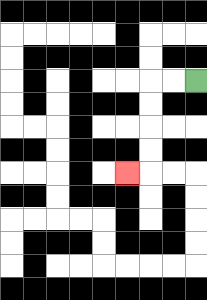{'start': '[8, 3]', 'end': '[5, 7]', 'path_directions': 'L,L,D,D,D,D,L', 'path_coordinates': '[[8, 3], [7, 3], [6, 3], [6, 4], [6, 5], [6, 6], [6, 7], [5, 7]]'}